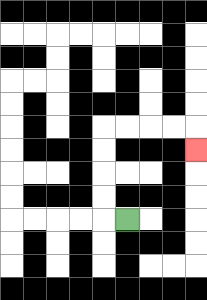{'start': '[5, 9]', 'end': '[8, 6]', 'path_directions': 'L,U,U,U,U,R,R,R,R,D', 'path_coordinates': '[[5, 9], [4, 9], [4, 8], [4, 7], [4, 6], [4, 5], [5, 5], [6, 5], [7, 5], [8, 5], [8, 6]]'}